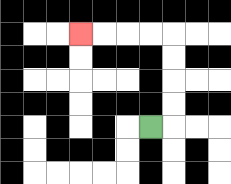{'start': '[6, 5]', 'end': '[3, 1]', 'path_directions': 'R,U,U,U,U,L,L,L,L', 'path_coordinates': '[[6, 5], [7, 5], [7, 4], [7, 3], [7, 2], [7, 1], [6, 1], [5, 1], [4, 1], [3, 1]]'}